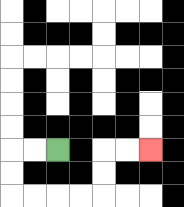{'start': '[2, 6]', 'end': '[6, 6]', 'path_directions': 'L,L,D,D,R,R,R,R,U,U,R,R', 'path_coordinates': '[[2, 6], [1, 6], [0, 6], [0, 7], [0, 8], [1, 8], [2, 8], [3, 8], [4, 8], [4, 7], [4, 6], [5, 6], [6, 6]]'}